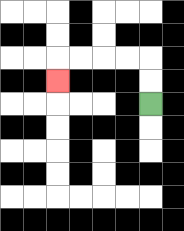{'start': '[6, 4]', 'end': '[2, 3]', 'path_directions': 'U,U,L,L,L,L,D', 'path_coordinates': '[[6, 4], [6, 3], [6, 2], [5, 2], [4, 2], [3, 2], [2, 2], [2, 3]]'}